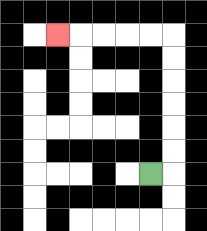{'start': '[6, 7]', 'end': '[2, 1]', 'path_directions': 'R,U,U,U,U,U,U,L,L,L,L,L', 'path_coordinates': '[[6, 7], [7, 7], [7, 6], [7, 5], [7, 4], [7, 3], [7, 2], [7, 1], [6, 1], [5, 1], [4, 1], [3, 1], [2, 1]]'}